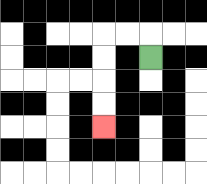{'start': '[6, 2]', 'end': '[4, 5]', 'path_directions': 'U,L,L,D,D,D,D', 'path_coordinates': '[[6, 2], [6, 1], [5, 1], [4, 1], [4, 2], [4, 3], [4, 4], [4, 5]]'}